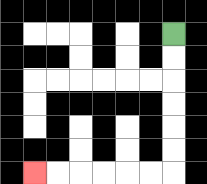{'start': '[7, 1]', 'end': '[1, 7]', 'path_directions': 'D,D,D,D,D,D,L,L,L,L,L,L', 'path_coordinates': '[[7, 1], [7, 2], [7, 3], [7, 4], [7, 5], [7, 6], [7, 7], [6, 7], [5, 7], [4, 7], [3, 7], [2, 7], [1, 7]]'}